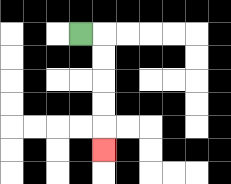{'start': '[3, 1]', 'end': '[4, 6]', 'path_directions': 'R,D,D,D,D,D', 'path_coordinates': '[[3, 1], [4, 1], [4, 2], [4, 3], [4, 4], [4, 5], [4, 6]]'}